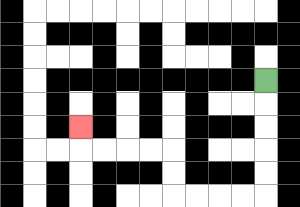{'start': '[11, 3]', 'end': '[3, 5]', 'path_directions': 'D,D,D,D,D,L,L,L,L,U,U,L,L,L,L,U', 'path_coordinates': '[[11, 3], [11, 4], [11, 5], [11, 6], [11, 7], [11, 8], [10, 8], [9, 8], [8, 8], [7, 8], [7, 7], [7, 6], [6, 6], [5, 6], [4, 6], [3, 6], [3, 5]]'}